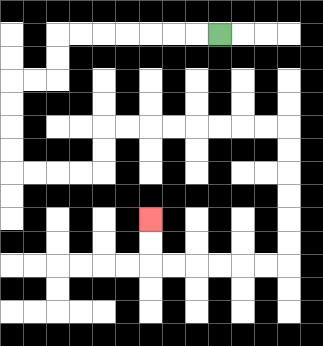{'start': '[9, 1]', 'end': '[6, 9]', 'path_directions': 'L,L,L,L,L,L,L,D,D,L,L,D,D,D,D,R,R,R,R,U,U,R,R,R,R,R,R,R,R,D,D,D,D,D,D,L,L,L,L,L,L,U,U', 'path_coordinates': '[[9, 1], [8, 1], [7, 1], [6, 1], [5, 1], [4, 1], [3, 1], [2, 1], [2, 2], [2, 3], [1, 3], [0, 3], [0, 4], [0, 5], [0, 6], [0, 7], [1, 7], [2, 7], [3, 7], [4, 7], [4, 6], [4, 5], [5, 5], [6, 5], [7, 5], [8, 5], [9, 5], [10, 5], [11, 5], [12, 5], [12, 6], [12, 7], [12, 8], [12, 9], [12, 10], [12, 11], [11, 11], [10, 11], [9, 11], [8, 11], [7, 11], [6, 11], [6, 10], [6, 9]]'}